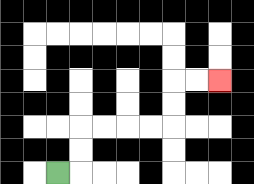{'start': '[2, 7]', 'end': '[9, 3]', 'path_directions': 'R,U,U,R,R,R,R,U,U,R,R', 'path_coordinates': '[[2, 7], [3, 7], [3, 6], [3, 5], [4, 5], [5, 5], [6, 5], [7, 5], [7, 4], [7, 3], [8, 3], [9, 3]]'}